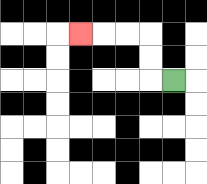{'start': '[7, 3]', 'end': '[3, 1]', 'path_directions': 'L,U,U,L,L,L', 'path_coordinates': '[[7, 3], [6, 3], [6, 2], [6, 1], [5, 1], [4, 1], [3, 1]]'}